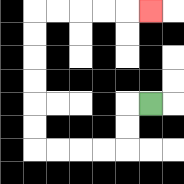{'start': '[6, 4]', 'end': '[6, 0]', 'path_directions': 'L,D,D,L,L,L,L,U,U,U,U,U,U,R,R,R,R,R', 'path_coordinates': '[[6, 4], [5, 4], [5, 5], [5, 6], [4, 6], [3, 6], [2, 6], [1, 6], [1, 5], [1, 4], [1, 3], [1, 2], [1, 1], [1, 0], [2, 0], [3, 0], [4, 0], [5, 0], [6, 0]]'}